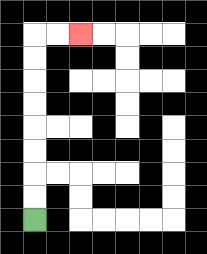{'start': '[1, 9]', 'end': '[3, 1]', 'path_directions': 'U,U,U,U,U,U,U,U,R,R', 'path_coordinates': '[[1, 9], [1, 8], [1, 7], [1, 6], [1, 5], [1, 4], [1, 3], [1, 2], [1, 1], [2, 1], [3, 1]]'}